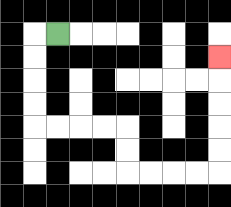{'start': '[2, 1]', 'end': '[9, 2]', 'path_directions': 'L,D,D,D,D,R,R,R,R,D,D,R,R,R,R,U,U,U,U,U', 'path_coordinates': '[[2, 1], [1, 1], [1, 2], [1, 3], [1, 4], [1, 5], [2, 5], [3, 5], [4, 5], [5, 5], [5, 6], [5, 7], [6, 7], [7, 7], [8, 7], [9, 7], [9, 6], [9, 5], [9, 4], [9, 3], [9, 2]]'}